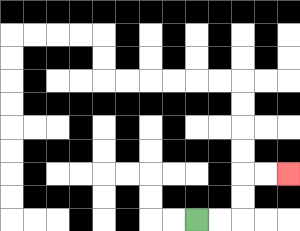{'start': '[8, 9]', 'end': '[12, 7]', 'path_directions': 'R,R,U,U,R,R', 'path_coordinates': '[[8, 9], [9, 9], [10, 9], [10, 8], [10, 7], [11, 7], [12, 7]]'}